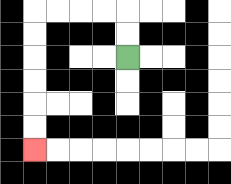{'start': '[5, 2]', 'end': '[1, 6]', 'path_directions': 'U,U,L,L,L,L,D,D,D,D,D,D', 'path_coordinates': '[[5, 2], [5, 1], [5, 0], [4, 0], [3, 0], [2, 0], [1, 0], [1, 1], [1, 2], [1, 3], [1, 4], [1, 5], [1, 6]]'}